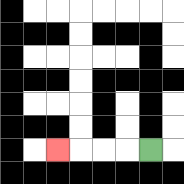{'start': '[6, 6]', 'end': '[2, 6]', 'path_directions': 'L,L,L,L', 'path_coordinates': '[[6, 6], [5, 6], [4, 6], [3, 6], [2, 6]]'}